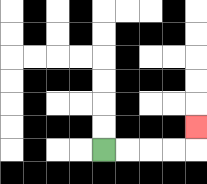{'start': '[4, 6]', 'end': '[8, 5]', 'path_directions': 'R,R,R,R,U', 'path_coordinates': '[[4, 6], [5, 6], [6, 6], [7, 6], [8, 6], [8, 5]]'}